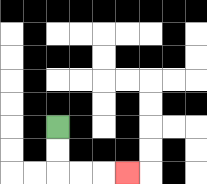{'start': '[2, 5]', 'end': '[5, 7]', 'path_directions': 'D,D,R,R,R', 'path_coordinates': '[[2, 5], [2, 6], [2, 7], [3, 7], [4, 7], [5, 7]]'}